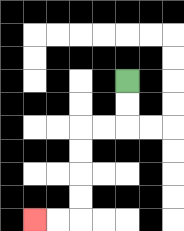{'start': '[5, 3]', 'end': '[1, 9]', 'path_directions': 'D,D,L,L,D,D,D,D,L,L', 'path_coordinates': '[[5, 3], [5, 4], [5, 5], [4, 5], [3, 5], [3, 6], [3, 7], [3, 8], [3, 9], [2, 9], [1, 9]]'}